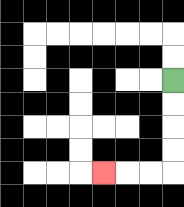{'start': '[7, 3]', 'end': '[4, 7]', 'path_directions': 'D,D,D,D,L,L,L', 'path_coordinates': '[[7, 3], [7, 4], [7, 5], [7, 6], [7, 7], [6, 7], [5, 7], [4, 7]]'}